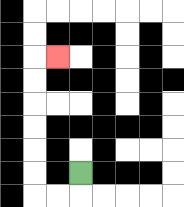{'start': '[3, 7]', 'end': '[2, 2]', 'path_directions': 'D,L,L,U,U,U,U,U,U,R', 'path_coordinates': '[[3, 7], [3, 8], [2, 8], [1, 8], [1, 7], [1, 6], [1, 5], [1, 4], [1, 3], [1, 2], [2, 2]]'}